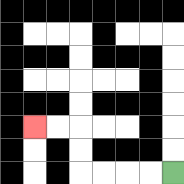{'start': '[7, 7]', 'end': '[1, 5]', 'path_directions': 'L,L,L,L,U,U,L,L', 'path_coordinates': '[[7, 7], [6, 7], [5, 7], [4, 7], [3, 7], [3, 6], [3, 5], [2, 5], [1, 5]]'}